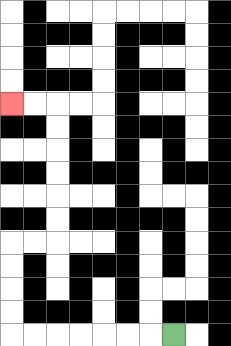{'start': '[7, 14]', 'end': '[0, 4]', 'path_directions': 'L,L,L,L,L,L,L,U,U,U,U,R,R,U,U,U,U,U,U,L,L', 'path_coordinates': '[[7, 14], [6, 14], [5, 14], [4, 14], [3, 14], [2, 14], [1, 14], [0, 14], [0, 13], [0, 12], [0, 11], [0, 10], [1, 10], [2, 10], [2, 9], [2, 8], [2, 7], [2, 6], [2, 5], [2, 4], [1, 4], [0, 4]]'}